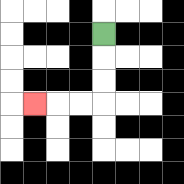{'start': '[4, 1]', 'end': '[1, 4]', 'path_directions': 'D,D,D,L,L,L', 'path_coordinates': '[[4, 1], [4, 2], [4, 3], [4, 4], [3, 4], [2, 4], [1, 4]]'}